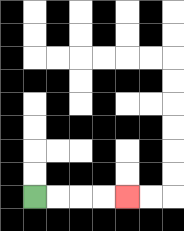{'start': '[1, 8]', 'end': '[5, 8]', 'path_directions': 'R,R,R,R', 'path_coordinates': '[[1, 8], [2, 8], [3, 8], [4, 8], [5, 8]]'}